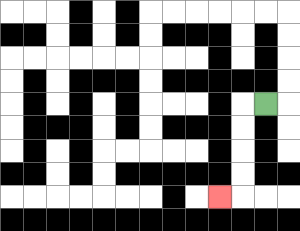{'start': '[11, 4]', 'end': '[9, 8]', 'path_directions': 'L,D,D,D,D,L', 'path_coordinates': '[[11, 4], [10, 4], [10, 5], [10, 6], [10, 7], [10, 8], [9, 8]]'}